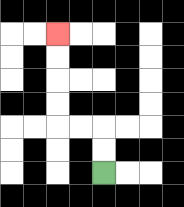{'start': '[4, 7]', 'end': '[2, 1]', 'path_directions': 'U,U,L,L,U,U,U,U', 'path_coordinates': '[[4, 7], [4, 6], [4, 5], [3, 5], [2, 5], [2, 4], [2, 3], [2, 2], [2, 1]]'}